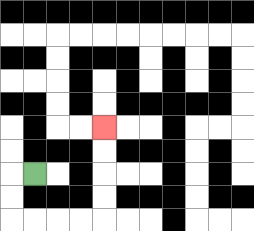{'start': '[1, 7]', 'end': '[4, 5]', 'path_directions': 'L,D,D,R,R,R,R,U,U,U,U', 'path_coordinates': '[[1, 7], [0, 7], [0, 8], [0, 9], [1, 9], [2, 9], [3, 9], [4, 9], [4, 8], [4, 7], [4, 6], [4, 5]]'}